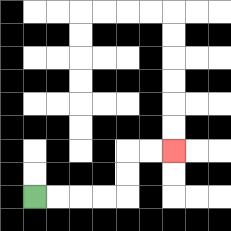{'start': '[1, 8]', 'end': '[7, 6]', 'path_directions': 'R,R,R,R,U,U,R,R', 'path_coordinates': '[[1, 8], [2, 8], [3, 8], [4, 8], [5, 8], [5, 7], [5, 6], [6, 6], [7, 6]]'}